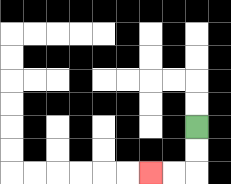{'start': '[8, 5]', 'end': '[6, 7]', 'path_directions': 'D,D,L,L', 'path_coordinates': '[[8, 5], [8, 6], [8, 7], [7, 7], [6, 7]]'}